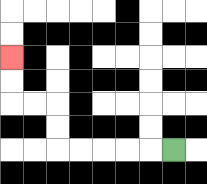{'start': '[7, 6]', 'end': '[0, 2]', 'path_directions': 'L,L,L,L,L,U,U,L,L,U,U', 'path_coordinates': '[[7, 6], [6, 6], [5, 6], [4, 6], [3, 6], [2, 6], [2, 5], [2, 4], [1, 4], [0, 4], [0, 3], [0, 2]]'}